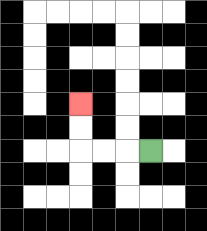{'start': '[6, 6]', 'end': '[3, 4]', 'path_directions': 'L,L,L,U,U', 'path_coordinates': '[[6, 6], [5, 6], [4, 6], [3, 6], [3, 5], [3, 4]]'}